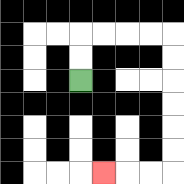{'start': '[3, 3]', 'end': '[4, 7]', 'path_directions': 'U,U,R,R,R,R,D,D,D,D,D,D,L,L,L', 'path_coordinates': '[[3, 3], [3, 2], [3, 1], [4, 1], [5, 1], [6, 1], [7, 1], [7, 2], [7, 3], [7, 4], [7, 5], [7, 6], [7, 7], [6, 7], [5, 7], [4, 7]]'}